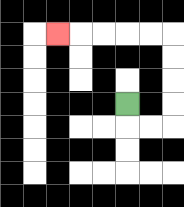{'start': '[5, 4]', 'end': '[2, 1]', 'path_directions': 'D,R,R,U,U,U,U,L,L,L,L,L', 'path_coordinates': '[[5, 4], [5, 5], [6, 5], [7, 5], [7, 4], [7, 3], [7, 2], [7, 1], [6, 1], [5, 1], [4, 1], [3, 1], [2, 1]]'}